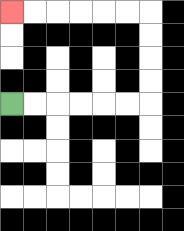{'start': '[0, 4]', 'end': '[0, 0]', 'path_directions': 'R,R,R,R,R,R,U,U,U,U,L,L,L,L,L,L', 'path_coordinates': '[[0, 4], [1, 4], [2, 4], [3, 4], [4, 4], [5, 4], [6, 4], [6, 3], [6, 2], [6, 1], [6, 0], [5, 0], [4, 0], [3, 0], [2, 0], [1, 0], [0, 0]]'}